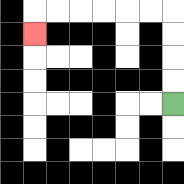{'start': '[7, 4]', 'end': '[1, 1]', 'path_directions': 'U,U,U,U,L,L,L,L,L,L,D', 'path_coordinates': '[[7, 4], [7, 3], [7, 2], [7, 1], [7, 0], [6, 0], [5, 0], [4, 0], [3, 0], [2, 0], [1, 0], [1, 1]]'}